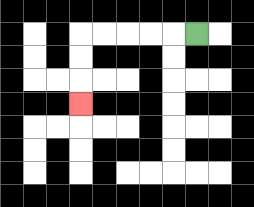{'start': '[8, 1]', 'end': '[3, 4]', 'path_directions': 'L,L,L,L,L,D,D,D', 'path_coordinates': '[[8, 1], [7, 1], [6, 1], [5, 1], [4, 1], [3, 1], [3, 2], [3, 3], [3, 4]]'}